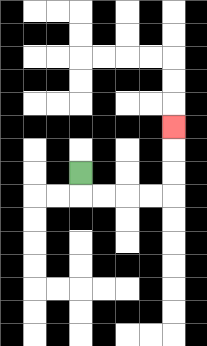{'start': '[3, 7]', 'end': '[7, 5]', 'path_directions': 'D,R,R,R,R,U,U,U', 'path_coordinates': '[[3, 7], [3, 8], [4, 8], [5, 8], [6, 8], [7, 8], [7, 7], [7, 6], [7, 5]]'}